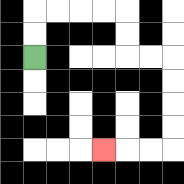{'start': '[1, 2]', 'end': '[4, 6]', 'path_directions': 'U,U,R,R,R,R,D,D,R,R,D,D,D,D,L,L,L', 'path_coordinates': '[[1, 2], [1, 1], [1, 0], [2, 0], [3, 0], [4, 0], [5, 0], [5, 1], [5, 2], [6, 2], [7, 2], [7, 3], [7, 4], [7, 5], [7, 6], [6, 6], [5, 6], [4, 6]]'}